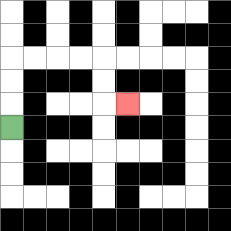{'start': '[0, 5]', 'end': '[5, 4]', 'path_directions': 'U,U,U,R,R,R,R,D,D,R', 'path_coordinates': '[[0, 5], [0, 4], [0, 3], [0, 2], [1, 2], [2, 2], [3, 2], [4, 2], [4, 3], [4, 4], [5, 4]]'}